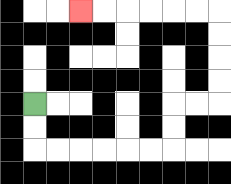{'start': '[1, 4]', 'end': '[3, 0]', 'path_directions': 'D,D,R,R,R,R,R,R,U,U,R,R,U,U,U,U,L,L,L,L,L,L', 'path_coordinates': '[[1, 4], [1, 5], [1, 6], [2, 6], [3, 6], [4, 6], [5, 6], [6, 6], [7, 6], [7, 5], [7, 4], [8, 4], [9, 4], [9, 3], [9, 2], [9, 1], [9, 0], [8, 0], [7, 0], [6, 0], [5, 0], [4, 0], [3, 0]]'}